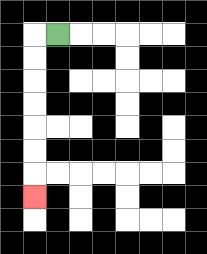{'start': '[2, 1]', 'end': '[1, 8]', 'path_directions': 'L,D,D,D,D,D,D,D', 'path_coordinates': '[[2, 1], [1, 1], [1, 2], [1, 3], [1, 4], [1, 5], [1, 6], [1, 7], [1, 8]]'}